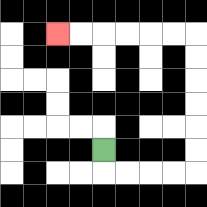{'start': '[4, 6]', 'end': '[2, 1]', 'path_directions': 'D,R,R,R,R,U,U,U,U,U,U,L,L,L,L,L,L', 'path_coordinates': '[[4, 6], [4, 7], [5, 7], [6, 7], [7, 7], [8, 7], [8, 6], [8, 5], [8, 4], [8, 3], [8, 2], [8, 1], [7, 1], [6, 1], [5, 1], [4, 1], [3, 1], [2, 1]]'}